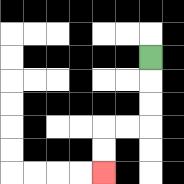{'start': '[6, 2]', 'end': '[4, 7]', 'path_directions': 'D,D,D,L,L,D,D', 'path_coordinates': '[[6, 2], [6, 3], [6, 4], [6, 5], [5, 5], [4, 5], [4, 6], [4, 7]]'}